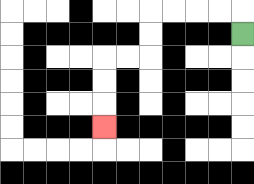{'start': '[10, 1]', 'end': '[4, 5]', 'path_directions': 'U,L,L,L,L,D,D,L,L,D,D,D', 'path_coordinates': '[[10, 1], [10, 0], [9, 0], [8, 0], [7, 0], [6, 0], [6, 1], [6, 2], [5, 2], [4, 2], [4, 3], [4, 4], [4, 5]]'}